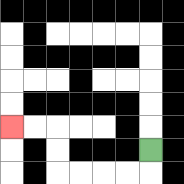{'start': '[6, 6]', 'end': '[0, 5]', 'path_directions': 'D,L,L,L,L,U,U,L,L', 'path_coordinates': '[[6, 6], [6, 7], [5, 7], [4, 7], [3, 7], [2, 7], [2, 6], [2, 5], [1, 5], [0, 5]]'}